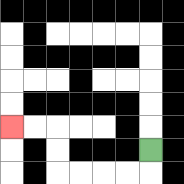{'start': '[6, 6]', 'end': '[0, 5]', 'path_directions': 'D,L,L,L,L,U,U,L,L', 'path_coordinates': '[[6, 6], [6, 7], [5, 7], [4, 7], [3, 7], [2, 7], [2, 6], [2, 5], [1, 5], [0, 5]]'}